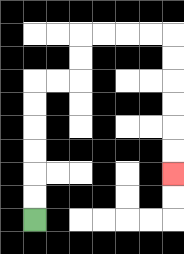{'start': '[1, 9]', 'end': '[7, 7]', 'path_directions': 'U,U,U,U,U,U,R,R,U,U,R,R,R,R,D,D,D,D,D,D', 'path_coordinates': '[[1, 9], [1, 8], [1, 7], [1, 6], [1, 5], [1, 4], [1, 3], [2, 3], [3, 3], [3, 2], [3, 1], [4, 1], [5, 1], [6, 1], [7, 1], [7, 2], [7, 3], [7, 4], [7, 5], [7, 6], [7, 7]]'}